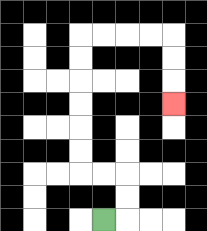{'start': '[4, 9]', 'end': '[7, 4]', 'path_directions': 'R,U,U,L,L,U,U,U,U,U,U,R,R,R,R,D,D,D', 'path_coordinates': '[[4, 9], [5, 9], [5, 8], [5, 7], [4, 7], [3, 7], [3, 6], [3, 5], [3, 4], [3, 3], [3, 2], [3, 1], [4, 1], [5, 1], [6, 1], [7, 1], [7, 2], [7, 3], [7, 4]]'}